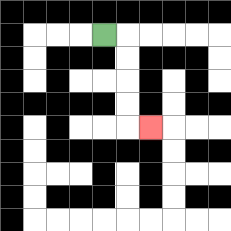{'start': '[4, 1]', 'end': '[6, 5]', 'path_directions': 'R,D,D,D,D,R', 'path_coordinates': '[[4, 1], [5, 1], [5, 2], [5, 3], [5, 4], [5, 5], [6, 5]]'}